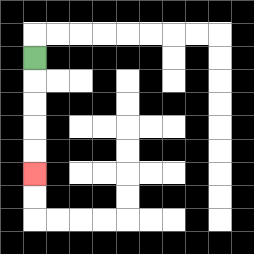{'start': '[1, 2]', 'end': '[1, 7]', 'path_directions': 'D,D,D,D,D', 'path_coordinates': '[[1, 2], [1, 3], [1, 4], [1, 5], [1, 6], [1, 7]]'}